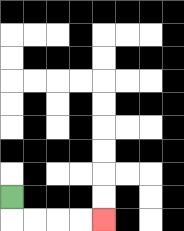{'start': '[0, 8]', 'end': '[4, 9]', 'path_directions': 'D,R,R,R,R', 'path_coordinates': '[[0, 8], [0, 9], [1, 9], [2, 9], [3, 9], [4, 9]]'}